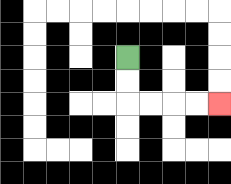{'start': '[5, 2]', 'end': '[9, 4]', 'path_directions': 'D,D,R,R,R,R', 'path_coordinates': '[[5, 2], [5, 3], [5, 4], [6, 4], [7, 4], [8, 4], [9, 4]]'}